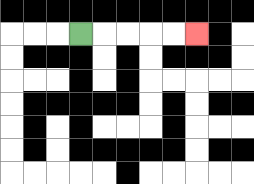{'start': '[3, 1]', 'end': '[8, 1]', 'path_directions': 'R,R,R,R,R', 'path_coordinates': '[[3, 1], [4, 1], [5, 1], [6, 1], [7, 1], [8, 1]]'}